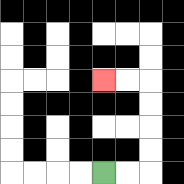{'start': '[4, 7]', 'end': '[4, 3]', 'path_directions': 'R,R,U,U,U,U,L,L', 'path_coordinates': '[[4, 7], [5, 7], [6, 7], [6, 6], [6, 5], [6, 4], [6, 3], [5, 3], [4, 3]]'}